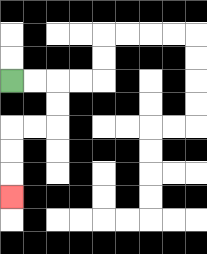{'start': '[0, 3]', 'end': '[0, 8]', 'path_directions': 'R,R,D,D,L,L,D,D,D', 'path_coordinates': '[[0, 3], [1, 3], [2, 3], [2, 4], [2, 5], [1, 5], [0, 5], [0, 6], [0, 7], [0, 8]]'}